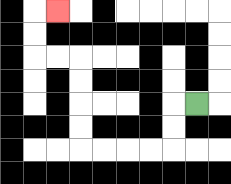{'start': '[8, 4]', 'end': '[2, 0]', 'path_directions': 'L,D,D,L,L,L,L,U,U,U,U,L,L,U,U,R', 'path_coordinates': '[[8, 4], [7, 4], [7, 5], [7, 6], [6, 6], [5, 6], [4, 6], [3, 6], [3, 5], [3, 4], [3, 3], [3, 2], [2, 2], [1, 2], [1, 1], [1, 0], [2, 0]]'}